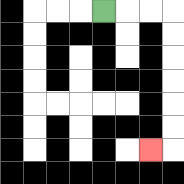{'start': '[4, 0]', 'end': '[6, 6]', 'path_directions': 'R,R,R,D,D,D,D,D,D,L', 'path_coordinates': '[[4, 0], [5, 0], [6, 0], [7, 0], [7, 1], [7, 2], [7, 3], [7, 4], [7, 5], [7, 6], [6, 6]]'}